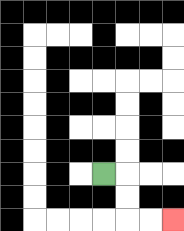{'start': '[4, 7]', 'end': '[7, 9]', 'path_directions': 'R,D,D,R,R', 'path_coordinates': '[[4, 7], [5, 7], [5, 8], [5, 9], [6, 9], [7, 9]]'}